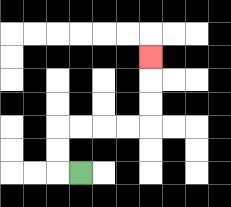{'start': '[3, 7]', 'end': '[6, 2]', 'path_directions': 'L,U,U,R,R,R,R,U,U,U', 'path_coordinates': '[[3, 7], [2, 7], [2, 6], [2, 5], [3, 5], [4, 5], [5, 5], [6, 5], [6, 4], [6, 3], [6, 2]]'}